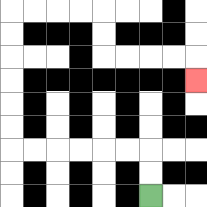{'start': '[6, 8]', 'end': '[8, 3]', 'path_directions': 'U,U,L,L,L,L,L,L,U,U,U,U,U,U,R,R,R,R,D,D,R,R,R,R,D', 'path_coordinates': '[[6, 8], [6, 7], [6, 6], [5, 6], [4, 6], [3, 6], [2, 6], [1, 6], [0, 6], [0, 5], [0, 4], [0, 3], [0, 2], [0, 1], [0, 0], [1, 0], [2, 0], [3, 0], [4, 0], [4, 1], [4, 2], [5, 2], [6, 2], [7, 2], [8, 2], [8, 3]]'}